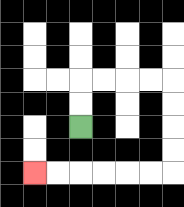{'start': '[3, 5]', 'end': '[1, 7]', 'path_directions': 'U,U,R,R,R,R,D,D,D,D,L,L,L,L,L,L', 'path_coordinates': '[[3, 5], [3, 4], [3, 3], [4, 3], [5, 3], [6, 3], [7, 3], [7, 4], [7, 5], [7, 6], [7, 7], [6, 7], [5, 7], [4, 7], [3, 7], [2, 7], [1, 7]]'}